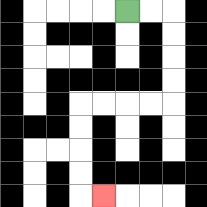{'start': '[5, 0]', 'end': '[4, 8]', 'path_directions': 'R,R,D,D,D,D,L,L,L,L,D,D,D,D,R', 'path_coordinates': '[[5, 0], [6, 0], [7, 0], [7, 1], [7, 2], [7, 3], [7, 4], [6, 4], [5, 4], [4, 4], [3, 4], [3, 5], [3, 6], [3, 7], [3, 8], [4, 8]]'}